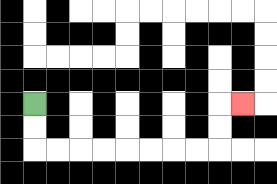{'start': '[1, 4]', 'end': '[10, 4]', 'path_directions': 'D,D,R,R,R,R,R,R,R,R,U,U,R', 'path_coordinates': '[[1, 4], [1, 5], [1, 6], [2, 6], [3, 6], [4, 6], [5, 6], [6, 6], [7, 6], [8, 6], [9, 6], [9, 5], [9, 4], [10, 4]]'}